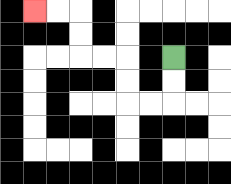{'start': '[7, 2]', 'end': '[1, 0]', 'path_directions': 'D,D,L,L,U,U,L,L,U,U,L,L', 'path_coordinates': '[[7, 2], [7, 3], [7, 4], [6, 4], [5, 4], [5, 3], [5, 2], [4, 2], [3, 2], [3, 1], [3, 0], [2, 0], [1, 0]]'}